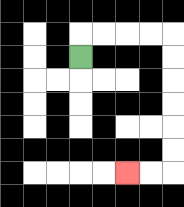{'start': '[3, 2]', 'end': '[5, 7]', 'path_directions': 'U,R,R,R,R,D,D,D,D,D,D,L,L', 'path_coordinates': '[[3, 2], [3, 1], [4, 1], [5, 1], [6, 1], [7, 1], [7, 2], [7, 3], [7, 4], [7, 5], [7, 6], [7, 7], [6, 7], [5, 7]]'}